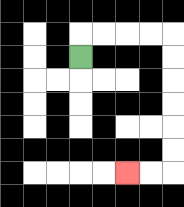{'start': '[3, 2]', 'end': '[5, 7]', 'path_directions': 'U,R,R,R,R,D,D,D,D,D,D,L,L', 'path_coordinates': '[[3, 2], [3, 1], [4, 1], [5, 1], [6, 1], [7, 1], [7, 2], [7, 3], [7, 4], [7, 5], [7, 6], [7, 7], [6, 7], [5, 7]]'}